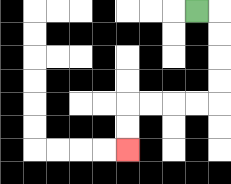{'start': '[8, 0]', 'end': '[5, 6]', 'path_directions': 'R,D,D,D,D,L,L,L,L,D,D', 'path_coordinates': '[[8, 0], [9, 0], [9, 1], [9, 2], [9, 3], [9, 4], [8, 4], [7, 4], [6, 4], [5, 4], [5, 5], [5, 6]]'}